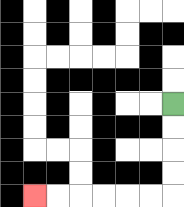{'start': '[7, 4]', 'end': '[1, 8]', 'path_directions': 'D,D,D,D,L,L,L,L,L,L', 'path_coordinates': '[[7, 4], [7, 5], [7, 6], [7, 7], [7, 8], [6, 8], [5, 8], [4, 8], [3, 8], [2, 8], [1, 8]]'}